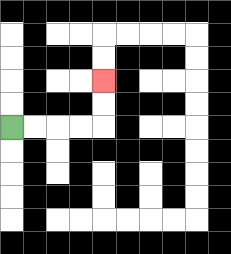{'start': '[0, 5]', 'end': '[4, 3]', 'path_directions': 'R,R,R,R,U,U', 'path_coordinates': '[[0, 5], [1, 5], [2, 5], [3, 5], [4, 5], [4, 4], [4, 3]]'}